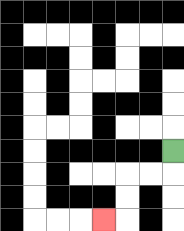{'start': '[7, 6]', 'end': '[4, 9]', 'path_directions': 'D,L,L,D,D,L', 'path_coordinates': '[[7, 6], [7, 7], [6, 7], [5, 7], [5, 8], [5, 9], [4, 9]]'}